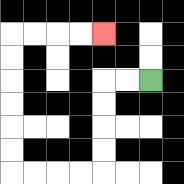{'start': '[6, 3]', 'end': '[4, 1]', 'path_directions': 'L,L,D,D,D,D,L,L,L,L,U,U,U,U,U,U,R,R,R,R', 'path_coordinates': '[[6, 3], [5, 3], [4, 3], [4, 4], [4, 5], [4, 6], [4, 7], [3, 7], [2, 7], [1, 7], [0, 7], [0, 6], [0, 5], [0, 4], [0, 3], [0, 2], [0, 1], [1, 1], [2, 1], [3, 1], [4, 1]]'}